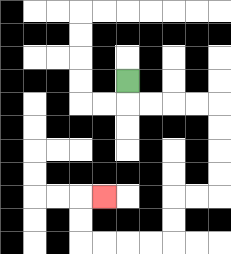{'start': '[5, 3]', 'end': '[4, 8]', 'path_directions': 'D,R,R,R,R,D,D,D,D,L,L,D,D,L,L,L,L,U,U,R', 'path_coordinates': '[[5, 3], [5, 4], [6, 4], [7, 4], [8, 4], [9, 4], [9, 5], [9, 6], [9, 7], [9, 8], [8, 8], [7, 8], [7, 9], [7, 10], [6, 10], [5, 10], [4, 10], [3, 10], [3, 9], [3, 8], [4, 8]]'}